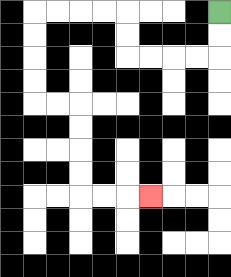{'start': '[9, 0]', 'end': '[6, 8]', 'path_directions': 'D,D,L,L,L,L,U,U,L,L,L,L,D,D,D,D,R,R,D,D,D,D,R,R,R', 'path_coordinates': '[[9, 0], [9, 1], [9, 2], [8, 2], [7, 2], [6, 2], [5, 2], [5, 1], [5, 0], [4, 0], [3, 0], [2, 0], [1, 0], [1, 1], [1, 2], [1, 3], [1, 4], [2, 4], [3, 4], [3, 5], [3, 6], [3, 7], [3, 8], [4, 8], [5, 8], [6, 8]]'}